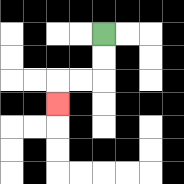{'start': '[4, 1]', 'end': '[2, 4]', 'path_directions': 'D,D,L,L,D', 'path_coordinates': '[[4, 1], [4, 2], [4, 3], [3, 3], [2, 3], [2, 4]]'}